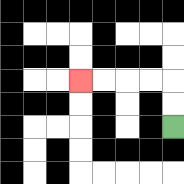{'start': '[7, 5]', 'end': '[3, 3]', 'path_directions': 'U,U,L,L,L,L', 'path_coordinates': '[[7, 5], [7, 4], [7, 3], [6, 3], [5, 3], [4, 3], [3, 3]]'}